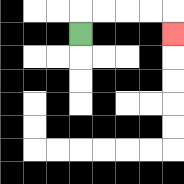{'start': '[3, 1]', 'end': '[7, 1]', 'path_directions': 'U,R,R,R,R,D', 'path_coordinates': '[[3, 1], [3, 0], [4, 0], [5, 0], [6, 0], [7, 0], [7, 1]]'}